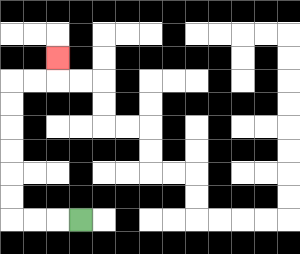{'start': '[3, 9]', 'end': '[2, 2]', 'path_directions': 'L,L,L,U,U,U,U,U,U,R,R,U', 'path_coordinates': '[[3, 9], [2, 9], [1, 9], [0, 9], [0, 8], [0, 7], [0, 6], [0, 5], [0, 4], [0, 3], [1, 3], [2, 3], [2, 2]]'}